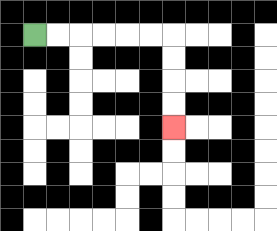{'start': '[1, 1]', 'end': '[7, 5]', 'path_directions': 'R,R,R,R,R,R,D,D,D,D', 'path_coordinates': '[[1, 1], [2, 1], [3, 1], [4, 1], [5, 1], [6, 1], [7, 1], [7, 2], [7, 3], [7, 4], [7, 5]]'}